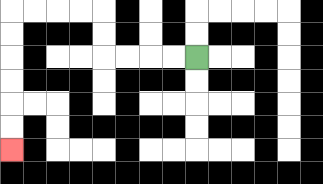{'start': '[8, 2]', 'end': '[0, 6]', 'path_directions': 'L,L,L,L,U,U,L,L,L,L,D,D,D,D,D,D', 'path_coordinates': '[[8, 2], [7, 2], [6, 2], [5, 2], [4, 2], [4, 1], [4, 0], [3, 0], [2, 0], [1, 0], [0, 0], [0, 1], [0, 2], [0, 3], [0, 4], [0, 5], [0, 6]]'}